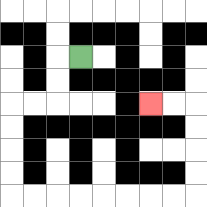{'start': '[3, 2]', 'end': '[6, 4]', 'path_directions': 'L,D,D,L,L,D,D,D,D,R,R,R,R,R,R,R,R,U,U,U,U,L,L', 'path_coordinates': '[[3, 2], [2, 2], [2, 3], [2, 4], [1, 4], [0, 4], [0, 5], [0, 6], [0, 7], [0, 8], [1, 8], [2, 8], [3, 8], [4, 8], [5, 8], [6, 8], [7, 8], [8, 8], [8, 7], [8, 6], [8, 5], [8, 4], [7, 4], [6, 4]]'}